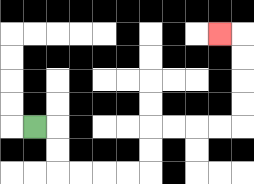{'start': '[1, 5]', 'end': '[9, 1]', 'path_directions': 'R,D,D,R,R,R,R,U,U,R,R,R,R,U,U,U,U,L', 'path_coordinates': '[[1, 5], [2, 5], [2, 6], [2, 7], [3, 7], [4, 7], [5, 7], [6, 7], [6, 6], [6, 5], [7, 5], [8, 5], [9, 5], [10, 5], [10, 4], [10, 3], [10, 2], [10, 1], [9, 1]]'}